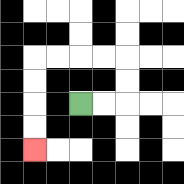{'start': '[3, 4]', 'end': '[1, 6]', 'path_directions': 'R,R,U,U,L,L,L,L,D,D,D,D', 'path_coordinates': '[[3, 4], [4, 4], [5, 4], [5, 3], [5, 2], [4, 2], [3, 2], [2, 2], [1, 2], [1, 3], [1, 4], [1, 5], [1, 6]]'}